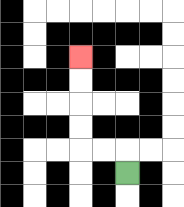{'start': '[5, 7]', 'end': '[3, 2]', 'path_directions': 'U,L,L,U,U,U,U', 'path_coordinates': '[[5, 7], [5, 6], [4, 6], [3, 6], [3, 5], [3, 4], [3, 3], [3, 2]]'}